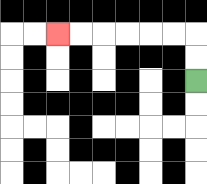{'start': '[8, 3]', 'end': '[2, 1]', 'path_directions': 'U,U,L,L,L,L,L,L', 'path_coordinates': '[[8, 3], [8, 2], [8, 1], [7, 1], [6, 1], [5, 1], [4, 1], [3, 1], [2, 1]]'}